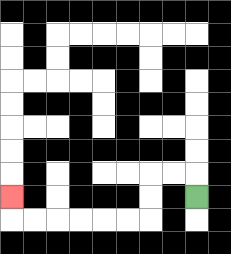{'start': '[8, 8]', 'end': '[0, 8]', 'path_directions': 'U,L,L,D,D,L,L,L,L,L,L,U', 'path_coordinates': '[[8, 8], [8, 7], [7, 7], [6, 7], [6, 8], [6, 9], [5, 9], [4, 9], [3, 9], [2, 9], [1, 9], [0, 9], [0, 8]]'}